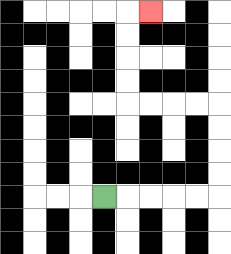{'start': '[4, 8]', 'end': '[6, 0]', 'path_directions': 'R,R,R,R,R,U,U,U,U,L,L,L,L,U,U,U,U,R', 'path_coordinates': '[[4, 8], [5, 8], [6, 8], [7, 8], [8, 8], [9, 8], [9, 7], [9, 6], [9, 5], [9, 4], [8, 4], [7, 4], [6, 4], [5, 4], [5, 3], [5, 2], [5, 1], [5, 0], [6, 0]]'}